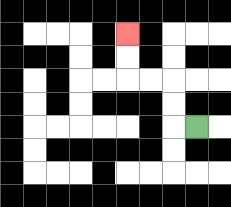{'start': '[8, 5]', 'end': '[5, 1]', 'path_directions': 'L,U,U,L,L,U,U', 'path_coordinates': '[[8, 5], [7, 5], [7, 4], [7, 3], [6, 3], [5, 3], [5, 2], [5, 1]]'}